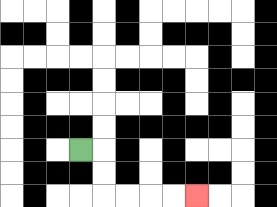{'start': '[3, 6]', 'end': '[8, 8]', 'path_directions': 'R,D,D,R,R,R,R', 'path_coordinates': '[[3, 6], [4, 6], [4, 7], [4, 8], [5, 8], [6, 8], [7, 8], [8, 8]]'}